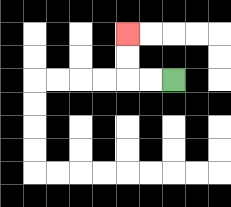{'start': '[7, 3]', 'end': '[5, 1]', 'path_directions': 'L,L,U,U', 'path_coordinates': '[[7, 3], [6, 3], [5, 3], [5, 2], [5, 1]]'}